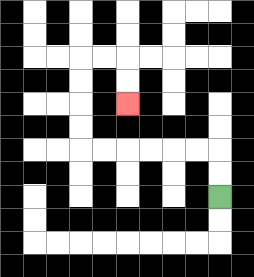{'start': '[9, 8]', 'end': '[5, 4]', 'path_directions': 'U,U,L,L,L,L,L,L,U,U,U,U,R,R,D,D', 'path_coordinates': '[[9, 8], [9, 7], [9, 6], [8, 6], [7, 6], [6, 6], [5, 6], [4, 6], [3, 6], [3, 5], [3, 4], [3, 3], [3, 2], [4, 2], [5, 2], [5, 3], [5, 4]]'}